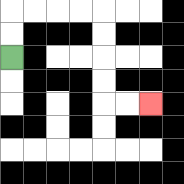{'start': '[0, 2]', 'end': '[6, 4]', 'path_directions': 'U,U,R,R,R,R,D,D,D,D,R,R', 'path_coordinates': '[[0, 2], [0, 1], [0, 0], [1, 0], [2, 0], [3, 0], [4, 0], [4, 1], [4, 2], [4, 3], [4, 4], [5, 4], [6, 4]]'}